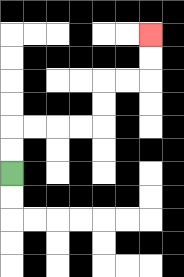{'start': '[0, 7]', 'end': '[6, 1]', 'path_directions': 'U,U,R,R,R,R,U,U,R,R,U,U', 'path_coordinates': '[[0, 7], [0, 6], [0, 5], [1, 5], [2, 5], [3, 5], [4, 5], [4, 4], [4, 3], [5, 3], [6, 3], [6, 2], [6, 1]]'}